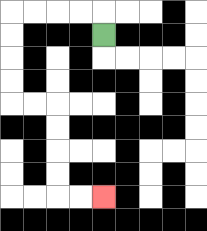{'start': '[4, 1]', 'end': '[4, 8]', 'path_directions': 'U,L,L,L,L,D,D,D,D,R,R,D,D,D,D,R,R', 'path_coordinates': '[[4, 1], [4, 0], [3, 0], [2, 0], [1, 0], [0, 0], [0, 1], [0, 2], [0, 3], [0, 4], [1, 4], [2, 4], [2, 5], [2, 6], [2, 7], [2, 8], [3, 8], [4, 8]]'}